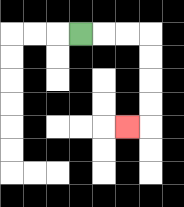{'start': '[3, 1]', 'end': '[5, 5]', 'path_directions': 'R,R,R,D,D,D,D,L', 'path_coordinates': '[[3, 1], [4, 1], [5, 1], [6, 1], [6, 2], [6, 3], [6, 4], [6, 5], [5, 5]]'}